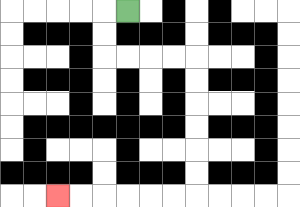{'start': '[5, 0]', 'end': '[2, 8]', 'path_directions': 'L,D,D,R,R,R,R,D,D,D,D,D,D,L,L,L,L,L,L', 'path_coordinates': '[[5, 0], [4, 0], [4, 1], [4, 2], [5, 2], [6, 2], [7, 2], [8, 2], [8, 3], [8, 4], [8, 5], [8, 6], [8, 7], [8, 8], [7, 8], [6, 8], [5, 8], [4, 8], [3, 8], [2, 8]]'}